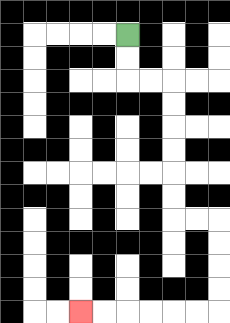{'start': '[5, 1]', 'end': '[3, 13]', 'path_directions': 'D,D,R,R,D,D,D,D,D,D,R,R,D,D,D,D,L,L,L,L,L,L', 'path_coordinates': '[[5, 1], [5, 2], [5, 3], [6, 3], [7, 3], [7, 4], [7, 5], [7, 6], [7, 7], [7, 8], [7, 9], [8, 9], [9, 9], [9, 10], [9, 11], [9, 12], [9, 13], [8, 13], [7, 13], [6, 13], [5, 13], [4, 13], [3, 13]]'}